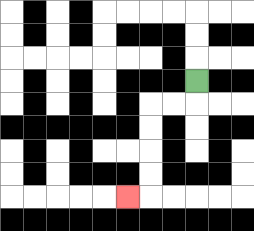{'start': '[8, 3]', 'end': '[5, 8]', 'path_directions': 'D,L,L,D,D,D,D,L', 'path_coordinates': '[[8, 3], [8, 4], [7, 4], [6, 4], [6, 5], [6, 6], [6, 7], [6, 8], [5, 8]]'}